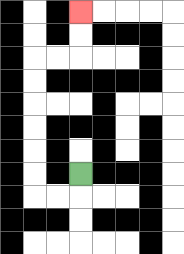{'start': '[3, 7]', 'end': '[3, 0]', 'path_directions': 'D,L,L,U,U,U,U,U,U,R,R,U,U', 'path_coordinates': '[[3, 7], [3, 8], [2, 8], [1, 8], [1, 7], [1, 6], [1, 5], [1, 4], [1, 3], [1, 2], [2, 2], [3, 2], [3, 1], [3, 0]]'}